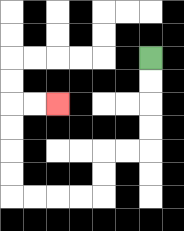{'start': '[6, 2]', 'end': '[2, 4]', 'path_directions': 'D,D,D,D,L,L,D,D,L,L,L,L,U,U,U,U,R,R', 'path_coordinates': '[[6, 2], [6, 3], [6, 4], [6, 5], [6, 6], [5, 6], [4, 6], [4, 7], [4, 8], [3, 8], [2, 8], [1, 8], [0, 8], [0, 7], [0, 6], [0, 5], [0, 4], [1, 4], [2, 4]]'}